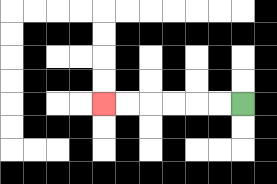{'start': '[10, 4]', 'end': '[4, 4]', 'path_directions': 'L,L,L,L,L,L', 'path_coordinates': '[[10, 4], [9, 4], [8, 4], [7, 4], [6, 4], [5, 4], [4, 4]]'}